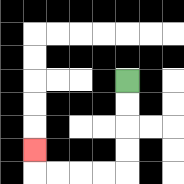{'start': '[5, 3]', 'end': '[1, 6]', 'path_directions': 'D,D,D,D,L,L,L,L,U', 'path_coordinates': '[[5, 3], [5, 4], [5, 5], [5, 6], [5, 7], [4, 7], [3, 7], [2, 7], [1, 7], [1, 6]]'}